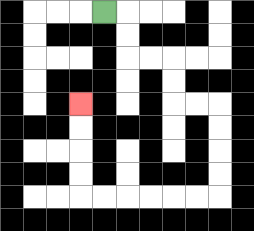{'start': '[4, 0]', 'end': '[3, 4]', 'path_directions': 'R,D,D,R,R,D,D,R,R,D,D,D,D,L,L,L,L,L,L,U,U,U,U', 'path_coordinates': '[[4, 0], [5, 0], [5, 1], [5, 2], [6, 2], [7, 2], [7, 3], [7, 4], [8, 4], [9, 4], [9, 5], [9, 6], [9, 7], [9, 8], [8, 8], [7, 8], [6, 8], [5, 8], [4, 8], [3, 8], [3, 7], [3, 6], [3, 5], [3, 4]]'}